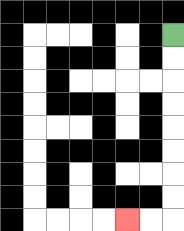{'start': '[7, 1]', 'end': '[5, 9]', 'path_directions': 'D,D,D,D,D,D,D,D,L,L', 'path_coordinates': '[[7, 1], [7, 2], [7, 3], [7, 4], [7, 5], [7, 6], [7, 7], [7, 8], [7, 9], [6, 9], [5, 9]]'}